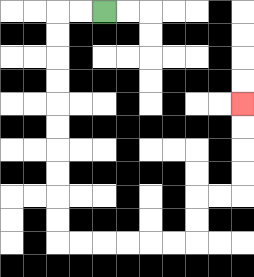{'start': '[4, 0]', 'end': '[10, 4]', 'path_directions': 'L,L,D,D,D,D,D,D,D,D,D,D,R,R,R,R,R,R,U,U,R,R,U,U,U,U', 'path_coordinates': '[[4, 0], [3, 0], [2, 0], [2, 1], [2, 2], [2, 3], [2, 4], [2, 5], [2, 6], [2, 7], [2, 8], [2, 9], [2, 10], [3, 10], [4, 10], [5, 10], [6, 10], [7, 10], [8, 10], [8, 9], [8, 8], [9, 8], [10, 8], [10, 7], [10, 6], [10, 5], [10, 4]]'}